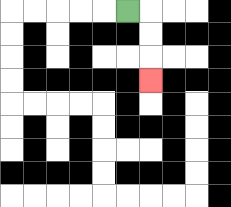{'start': '[5, 0]', 'end': '[6, 3]', 'path_directions': 'R,D,D,D', 'path_coordinates': '[[5, 0], [6, 0], [6, 1], [6, 2], [6, 3]]'}